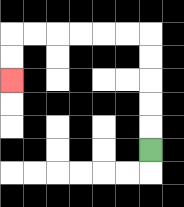{'start': '[6, 6]', 'end': '[0, 3]', 'path_directions': 'U,U,U,U,U,L,L,L,L,L,L,D,D', 'path_coordinates': '[[6, 6], [6, 5], [6, 4], [6, 3], [6, 2], [6, 1], [5, 1], [4, 1], [3, 1], [2, 1], [1, 1], [0, 1], [0, 2], [0, 3]]'}